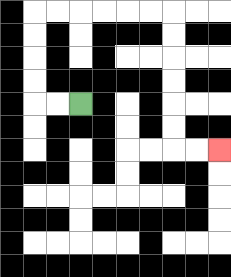{'start': '[3, 4]', 'end': '[9, 6]', 'path_directions': 'L,L,U,U,U,U,R,R,R,R,R,R,D,D,D,D,D,D,R,R', 'path_coordinates': '[[3, 4], [2, 4], [1, 4], [1, 3], [1, 2], [1, 1], [1, 0], [2, 0], [3, 0], [4, 0], [5, 0], [6, 0], [7, 0], [7, 1], [7, 2], [7, 3], [7, 4], [7, 5], [7, 6], [8, 6], [9, 6]]'}